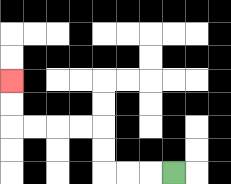{'start': '[7, 7]', 'end': '[0, 3]', 'path_directions': 'L,L,L,U,U,L,L,L,L,U,U', 'path_coordinates': '[[7, 7], [6, 7], [5, 7], [4, 7], [4, 6], [4, 5], [3, 5], [2, 5], [1, 5], [0, 5], [0, 4], [0, 3]]'}